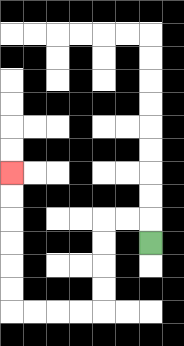{'start': '[6, 10]', 'end': '[0, 7]', 'path_directions': 'U,L,L,D,D,D,D,L,L,L,L,U,U,U,U,U,U', 'path_coordinates': '[[6, 10], [6, 9], [5, 9], [4, 9], [4, 10], [4, 11], [4, 12], [4, 13], [3, 13], [2, 13], [1, 13], [0, 13], [0, 12], [0, 11], [0, 10], [0, 9], [0, 8], [0, 7]]'}